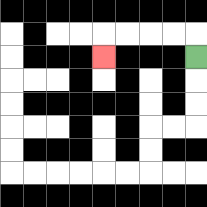{'start': '[8, 2]', 'end': '[4, 2]', 'path_directions': 'U,L,L,L,L,D', 'path_coordinates': '[[8, 2], [8, 1], [7, 1], [6, 1], [5, 1], [4, 1], [4, 2]]'}